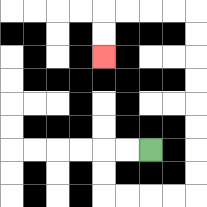{'start': '[6, 6]', 'end': '[4, 2]', 'path_directions': 'L,L,D,D,R,R,R,R,U,U,U,U,U,U,U,U,L,L,L,L,D,D', 'path_coordinates': '[[6, 6], [5, 6], [4, 6], [4, 7], [4, 8], [5, 8], [6, 8], [7, 8], [8, 8], [8, 7], [8, 6], [8, 5], [8, 4], [8, 3], [8, 2], [8, 1], [8, 0], [7, 0], [6, 0], [5, 0], [4, 0], [4, 1], [4, 2]]'}